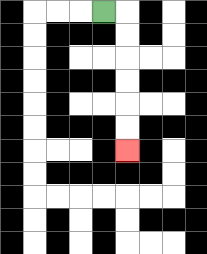{'start': '[4, 0]', 'end': '[5, 6]', 'path_directions': 'R,D,D,D,D,D,D', 'path_coordinates': '[[4, 0], [5, 0], [5, 1], [5, 2], [5, 3], [5, 4], [5, 5], [5, 6]]'}